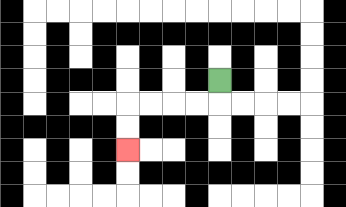{'start': '[9, 3]', 'end': '[5, 6]', 'path_directions': 'D,L,L,L,L,D,D', 'path_coordinates': '[[9, 3], [9, 4], [8, 4], [7, 4], [6, 4], [5, 4], [5, 5], [5, 6]]'}